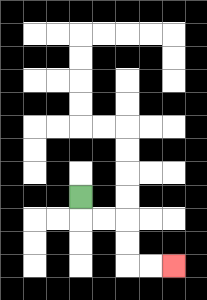{'start': '[3, 8]', 'end': '[7, 11]', 'path_directions': 'D,R,R,D,D,R,R', 'path_coordinates': '[[3, 8], [3, 9], [4, 9], [5, 9], [5, 10], [5, 11], [6, 11], [7, 11]]'}